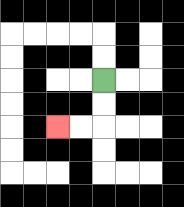{'start': '[4, 3]', 'end': '[2, 5]', 'path_directions': 'D,D,L,L', 'path_coordinates': '[[4, 3], [4, 4], [4, 5], [3, 5], [2, 5]]'}